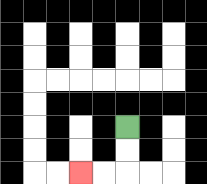{'start': '[5, 5]', 'end': '[3, 7]', 'path_directions': 'D,D,L,L', 'path_coordinates': '[[5, 5], [5, 6], [5, 7], [4, 7], [3, 7]]'}